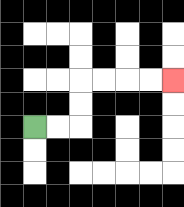{'start': '[1, 5]', 'end': '[7, 3]', 'path_directions': 'R,R,U,U,R,R,R,R', 'path_coordinates': '[[1, 5], [2, 5], [3, 5], [3, 4], [3, 3], [4, 3], [5, 3], [6, 3], [7, 3]]'}